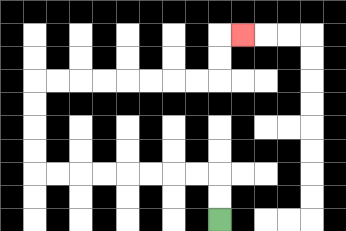{'start': '[9, 9]', 'end': '[10, 1]', 'path_directions': 'U,U,L,L,L,L,L,L,L,L,U,U,U,U,R,R,R,R,R,R,R,R,U,U,R', 'path_coordinates': '[[9, 9], [9, 8], [9, 7], [8, 7], [7, 7], [6, 7], [5, 7], [4, 7], [3, 7], [2, 7], [1, 7], [1, 6], [1, 5], [1, 4], [1, 3], [2, 3], [3, 3], [4, 3], [5, 3], [6, 3], [7, 3], [8, 3], [9, 3], [9, 2], [9, 1], [10, 1]]'}